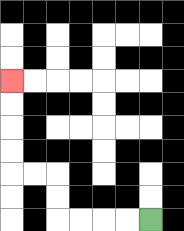{'start': '[6, 9]', 'end': '[0, 3]', 'path_directions': 'L,L,L,L,U,U,L,L,U,U,U,U', 'path_coordinates': '[[6, 9], [5, 9], [4, 9], [3, 9], [2, 9], [2, 8], [2, 7], [1, 7], [0, 7], [0, 6], [0, 5], [0, 4], [0, 3]]'}